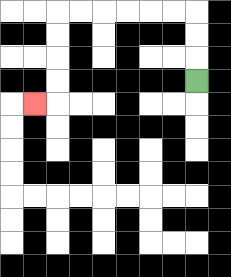{'start': '[8, 3]', 'end': '[1, 4]', 'path_directions': 'U,U,U,L,L,L,L,L,L,D,D,D,D,L', 'path_coordinates': '[[8, 3], [8, 2], [8, 1], [8, 0], [7, 0], [6, 0], [5, 0], [4, 0], [3, 0], [2, 0], [2, 1], [2, 2], [2, 3], [2, 4], [1, 4]]'}